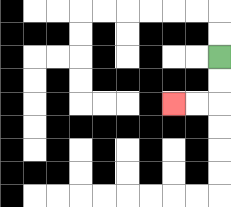{'start': '[9, 2]', 'end': '[7, 4]', 'path_directions': 'D,D,L,L', 'path_coordinates': '[[9, 2], [9, 3], [9, 4], [8, 4], [7, 4]]'}